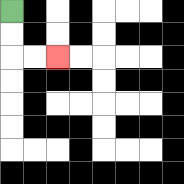{'start': '[0, 0]', 'end': '[2, 2]', 'path_directions': 'D,D,R,R', 'path_coordinates': '[[0, 0], [0, 1], [0, 2], [1, 2], [2, 2]]'}